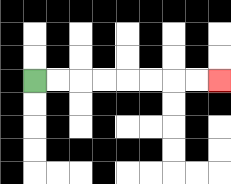{'start': '[1, 3]', 'end': '[9, 3]', 'path_directions': 'R,R,R,R,R,R,R,R', 'path_coordinates': '[[1, 3], [2, 3], [3, 3], [4, 3], [5, 3], [6, 3], [7, 3], [8, 3], [9, 3]]'}